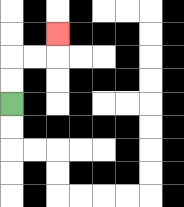{'start': '[0, 4]', 'end': '[2, 1]', 'path_directions': 'U,U,R,R,U', 'path_coordinates': '[[0, 4], [0, 3], [0, 2], [1, 2], [2, 2], [2, 1]]'}